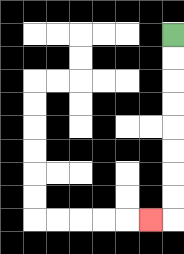{'start': '[7, 1]', 'end': '[6, 9]', 'path_directions': 'D,D,D,D,D,D,D,D,L', 'path_coordinates': '[[7, 1], [7, 2], [7, 3], [7, 4], [7, 5], [7, 6], [7, 7], [7, 8], [7, 9], [6, 9]]'}